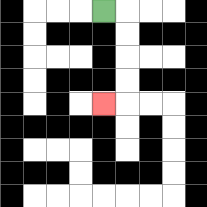{'start': '[4, 0]', 'end': '[4, 4]', 'path_directions': 'R,D,D,D,D,L', 'path_coordinates': '[[4, 0], [5, 0], [5, 1], [5, 2], [5, 3], [5, 4], [4, 4]]'}